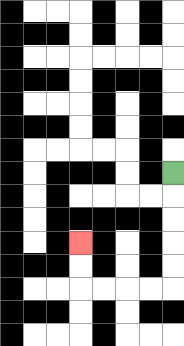{'start': '[7, 7]', 'end': '[3, 10]', 'path_directions': 'D,D,D,D,D,L,L,L,L,U,U', 'path_coordinates': '[[7, 7], [7, 8], [7, 9], [7, 10], [7, 11], [7, 12], [6, 12], [5, 12], [4, 12], [3, 12], [3, 11], [3, 10]]'}